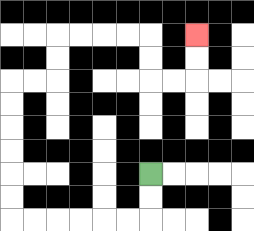{'start': '[6, 7]', 'end': '[8, 1]', 'path_directions': 'D,D,L,L,L,L,L,L,U,U,U,U,U,U,R,R,U,U,R,R,R,R,D,D,R,R,U,U', 'path_coordinates': '[[6, 7], [6, 8], [6, 9], [5, 9], [4, 9], [3, 9], [2, 9], [1, 9], [0, 9], [0, 8], [0, 7], [0, 6], [0, 5], [0, 4], [0, 3], [1, 3], [2, 3], [2, 2], [2, 1], [3, 1], [4, 1], [5, 1], [6, 1], [6, 2], [6, 3], [7, 3], [8, 3], [8, 2], [8, 1]]'}